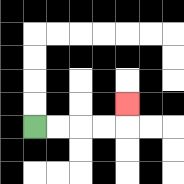{'start': '[1, 5]', 'end': '[5, 4]', 'path_directions': 'R,R,R,R,U', 'path_coordinates': '[[1, 5], [2, 5], [3, 5], [4, 5], [5, 5], [5, 4]]'}